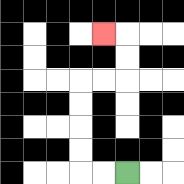{'start': '[5, 7]', 'end': '[4, 1]', 'path_directions': 'L,L,U,U,U,U,R,R,U,U,L', 'path_coordinates': '[[5, 7], [4, 7], [3, 7], [3, 6], [3, 5], [3, 4], [3, 3], [4, 3], [5, 3], [5, 2], [5, 1], [4, 1]]'}